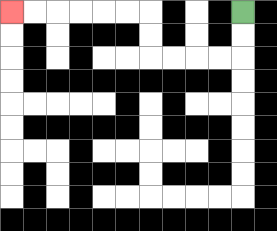{'start': '[10, 0]', 'end': '[0, 0]', 'path_directions': 'D,D,L,L,L,L,U,U,L,L,L,L,L,L', 'path_coordinates': '[[10, 0], [10, 1], [10, 2], [9, 2], [8, 2], [7, 2], [6, 2], [6, 1], [6, 0], [5, 0], [4, 0], [3, 0], [2, 0], [1, 0], [0, 0]]'}